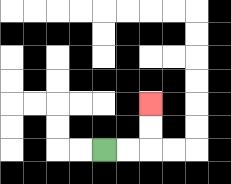{'start': '[4, 6]', 'end': '[6, 4]', 'path_directions': 'R,R,U,U', 'path_coordinates': '[[4, 6], [5, 6], [6, 6], [6, 5], [6, 4]]'}